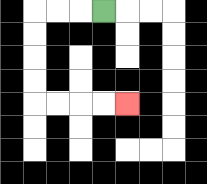{'start': '[4, 0]', 'end': '[5, 4]', 'path_directions': 'L,L,L,D,D,D,D,R,R,R,R', 'path_coordinates': '[[4, 0], [3, 0], [2, 0], [1, 0], [1, 1], [1, 2], [1, 3], [1, 4], [2, 4], [3, 4], [4, 4], [5, 4]]'}